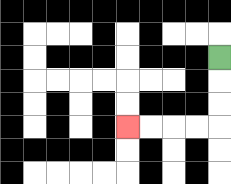{'start': '[9, 2]', 'end': '[5, 5]', 'path_directions': 'D,D,D,L,L,L,L', 'path_coordinates': '[[9, 2], [9, 3], [9, 4], [9, 5], [8, 5], [7, 5], [6, 5], [5, 5]]'}